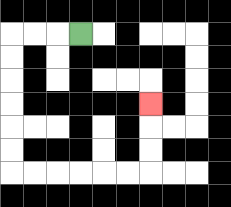{'start': '[3, 1]', 'end': '[6, 4]', 'path_directions': 'L,L,L,D,D,D,D,D,D,R,R,R,R,R,R,U,U,U', 'path_coordinates': '[[3, 1], [2, 1], [1, 1], [0, 1], [0, 2], [0, 3], [0, 4], [0, 5], [0, 6], [0, 7], [1, 7], [2, 7], [3, 7], [4, 7], [5, 7], [6, 7], [6, 6], [6, 5], [6, 4]]'}